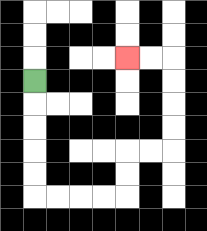{'start': '[1, 3]', 'end': '[5, 2]', 'path_directions': 'D,D,D,D,D,R,R,R,R,U,U,R,R,U,U,U,U,L,L', 'path_coordinates': '[[1, 3], [1, 4], [1, 5], [1, 6], [1, 7], [1, 8], [2, 8], [3, 8], [4, 8], [5, 8], [5, 7], [5, 6], [6, 6], [7, 6], [7, 5], [7, 4], [7, 3], [7, 2], [6, 2], [5, 2]]'}